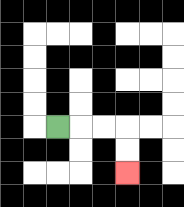{'start': '[2, 5]', 'end': '[5, 7]', 'path_directions': 'R,R,R,D,D', 'path_coordinates': '[[2, 5], [3, 5], [4, 5], [5, 5], [5, 6], [5, 7]]'}